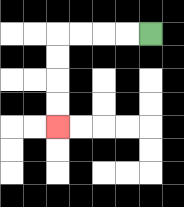{'start': '[6, 1]', 'end': '[2, 5]', 'path_directions': 'L,L,L,L,D,D,D,D', 'path_coordinates': '[[6, 1], [5, 1], [4, 1], [3, 1], [2, 1], [2, 2], [2, 3], [2, 4], [2, 5]]'}